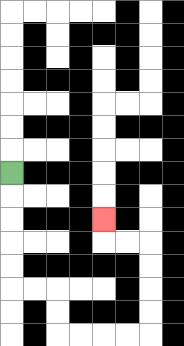{'start': '[0, 7]', 'end': '[4, 9]', 'path_directions': 'D,D,D,D,D,R,R,D,D,R,R,R,R,U,U,U,U,L,L,U', 'path_coordinates': '[[0, 7], [0, 8], [0, 9], [0, 10], [0, 11], [0, 12], [1, 12], [2, 12], [2, 13], [2, 14], [3, 14], [4, 14], [5, 14], [6, 14], [6, 13], [6, 12], [6, 11], [6, 10], [5, 10], [4, 10], [4, 9]]'}